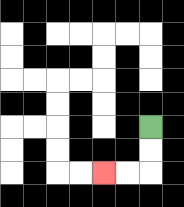{'start': '[6, 5]', 'end': '[4, 7]', 'path_directions': 'D,D,L,L', 'path_coordinates': '[[6, 5], [6, 6], [6, 7], [5, 7], [4, 7]]'}